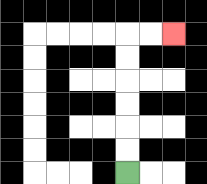{'start': '[5, 7]', 'end': '[7, 1]', 'path_directions': 'U,U,U,U,U,U,R,R', 'path_coordinates': '[[5, 7], [5, 6], [5, 5], [5, 4], [5, 3], [5, 2], [5, 1], [6, 1], [7, 1]]'}